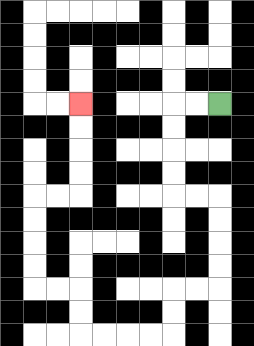{'start': '[9, 4]', 'end': '[3, 4]', 'path_directions': 'L,L,D,D,D,D,R,R,D,D,D,D,L,L,D,D,L,L,L,L,U,U,L,L,U,U,U,U,R,R,U,U,U,U', 'path_coordinates': '[[9, 4], [8, 4], [7, 4], [7, 5], [7, 6], [7, 7], [7, 8], [8, 8], [9, 8], [9, 9], [9, 10], [9, 11], [9, 12], [8, 12], [7, 12], [7, 13], [7, 14], [6, 14], [5, 14], [4, 14], [3, 14], [3, 13], [3, 12], [2, 12], [1, 12], [1, 11], [1, 10], [1, 9], [1, 8], [2, 8], [3, 8], [3, 7], [3, 6], [3, 5], [3, 4]]'}